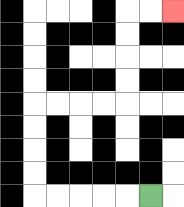{'start': '[6, 8]', 'end': '[7, 0]', 'path_directions': 'L,L,L,L,L,U,U,U,U,R,R,R,R,U,U,U,U,R,R', 'path_coordinates': '[[6, 8], [5, 8], [4, 8], [3, 8], [2, 8], [1, 8], [1, 7], [1, 6], [1, 5], [1, 4], [2, 4], [3, 4], [4, 4], [5, 4], [5, 3], [5, 2], [5, 1], [5, 0], [6, 0], [7, 0]]'}